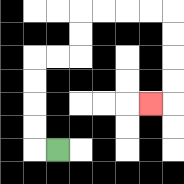{'start': '[2, 6]', 'end': '[6, 4]', 'path_directions': 'L,U,U,U,U,R,R,U,U,R,R,R,R,D,D,D,D,L', 'path_coordinates': '[[2, 6], [1, 6], [1, 5], [1, 4], [1, 3], [1, 2], [2, 2], [3, 2], [3, 1], [3, 0], [4, 0], [5, 0], [6, 0], [7, 0], [7, 1], [7, 2], [7, 3], [7, 4], [6, 4]]'}